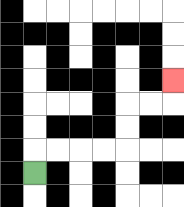{'start': '[1, 7]', 'end': '[7, 3]', 'path_directions': 'U,R,R,R,R,U,U,R,R,U', 'path_coordinates': '[[1, 7], [1, 6], [2, 6], [3, 6], [4, 6], [5, 6], [5, 5], [5, 4], [6, 4], [7, 4], [7, 3]]'}